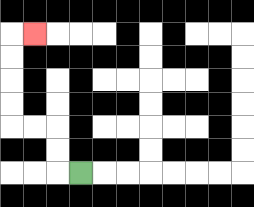{'start': '[3, 7]', 'end': '[1, 1]', 'path_directions': 'L,U,U,L,L,U,U,U,U,R', 'path_coordinates': '[[3, 7], [2, 7], [2, 6], [2, 5], [1, 5], [0, 5], [0, 4], [0, 3], [0, 2], [0, 1], [1, 1]]'}